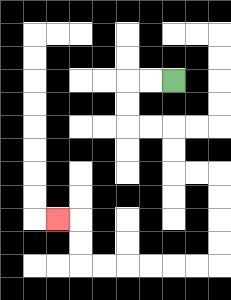{'start': '[7, 3]', 'end': '[2, 9]', 'path_directions': 'L,L,D,D,R,R,D,D,R,R,D,D,D,D,L,L,L,L,L,L,U,U,L', 'path_coordinates': '[[7, 3], [6, 3], [5, 3], [5, 4], [5, 5], [6, 5], [7, 5], [7, 6], [7, 7], [8, 7], [9, 7], [9, 8], [9, 9], [9, 10], [9, 11], [8, 11], [7, 11], [6, 11], [5, 11], [4, 11], [3, 11], [3, 10], [3, 9], [2, 9]]'}